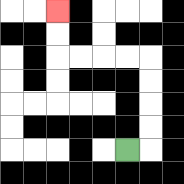{'start': '[5, 6]', 'end': '[2, 0]', 'path_directions': 'R,U,U,U,U,L,L,L,L,U,U', 'path_coordinates': '[[5, 6], [6, 6], [6, 5], [6, 4], [6, 3], [6, 2], [5, 2], [4, 2], [3, 2], [2, 2], [2, 1], [2, 0]]'}